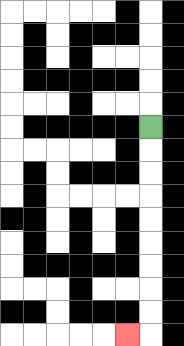{'start': '[6, 5]', 'end': '[5, 14]', 'path_directions': 'D,D,D,D,D,D,D,D,D,L', 'path_coordinates': '[[6, 5], [6, 6], [6, 7], [6, 8], [6, 9], [6, 10], [6, 11], [6, 12], [6, 13], [6, 14], [5, 14]]'}